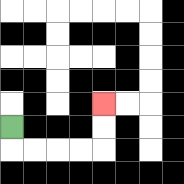{'start': '[0, 5]', 'end': '[4, 4]', 'path_directions': 'D,R,R,R,R,U,U', 'path_coordinates': '[[0, 5], [0, 6], [1, 6], [2, 6], [3, 6], [4, 6], [4, 5], [4, 4]]'}